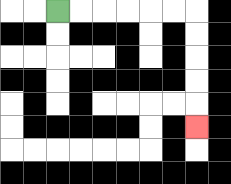{'start': '[2, 0]', 'end': '[8, 5]', 'path_directions': 'R,R,R,R,R,R,D,D,D,D,D', 'path_coordinates': '[[2, 0], [3, 0], [4, 0], [5, 0], [6, 0], [7, 0], [8, 0], [8, 1], [8, 2], [8, 3], [8, 4], [8, 5]]'}